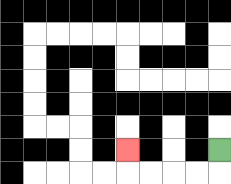{'start': '[9, 6]', 'end': '[5, 6]', 'path_directions': 'D,L,L,L,L,U', 'path_coordinates': '[[9, 6], [9, 7], [8, 7], [7, 7], [6, 7], [5, 7], [5, 6]]'}